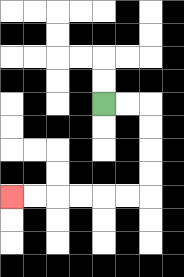{'start': '[4, 4]', 'end': '[0, 8]', 'path_directions': 'R,R,D,D,D,D,L,L,L,L,L,L', 'path_coordinates': '[[4, 4], [5, 4], [6, 4], [6, 5], [6, 6], [6, 7], [6, 8], [5, 8], [4, 8], [3, 8], [2, 8], [1, 8], [0, 8]]'}